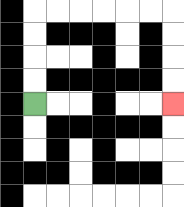{'start': '[1, 4]', 'end': '[7, 4]', 'path_directions': 'U,U,U,U,R,R,R,R,R,R,D,D,D,D', 'path_coordinates': '[[1, 4], [1, 3], [1, 2], [1, 1], [1, 0], [2, 0], [3, 0], [4, 0], [5, 0], [6, 0], [7, 0], [7, 1], [7, 2], [7, 3], [7, 4]]'}